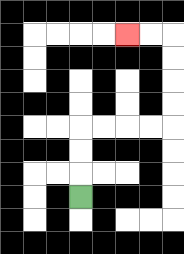{'start': '[3, 8]', 'end': '[5, 1]', 'path_directions': 'U,U,U,R,R,R,R,U,U,U,U,L,L', 'path_coordinates': '[[3, 8], [3, 7], [3, 6], [3, 5], [4, 5], [5, 5], [6, 5], [7, 5], [7, 4], [7, 3], [7, 2], [7, 1], [6, 1], [5, 1]]'}